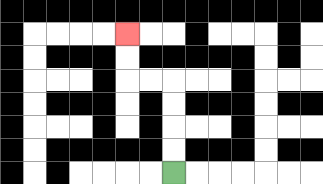{'start': '[7, 7]', 'end': '[5, 1]', 'path_directions': 'U,U,U,U,L,L,U,U', 'path_coordinates': '[[7, 7], [7, 6], [7, 5], [7, 4], [7, 3], [6, 3], [5, 3], [5, 2], [5, 1]]'}